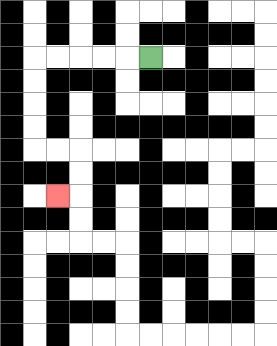{'start': '[6, 2]', 'end': '[2, 8]', 'path_directions': 'L,L,L,L,L,D,D,D,D,R,R,D,D,L', 'path_coordinates': '[[6, 2], [5, 2], [4, 2], [3, 2], [2, 2], [1, 2], [1, 3], [1, 4], [1, 5], [1, 6], [2, 6], [3, 6], [3, 7], [3, 8], [2, 8]]'}